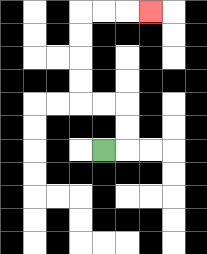{'start': '[4, 6]', 'end': '[6, 0]', 'path_directions': 'R,U,U,L,L,U,U,U,U,R,R,R', 'path_coordinates': '[[4, 6], [5, 6], [5, 5], [5, 4], [4, 4], [3, 4], [3, 3], [3, 2], [3, 1], [3, 0], [4, 0], [5, 0], [6, 0]]'}